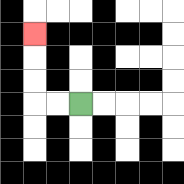{'start': '[3, 4]', 'end': '[1, 1]', 'path_directions': 'L,L,U,U,U', 'path_coordinates': '[[3, 4], [2, 4], [1, 4], [1, 3], [1, 2], [1, 1]]'}